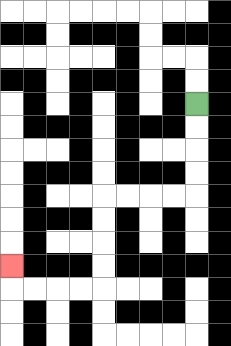{'start': '[8, 4]', 'end': '[0, 11]', 'path_directions': 'D,D,D,D,L,L,L,L,D,D,D,D,L,L,L,L,U', 'path_coordinates': '[[8, 4], [8, 5], [8, 6], [8, 7], [8, 8], [7, 8], [6, 8], [5, 8], [4, 8], [4, 9], [4, 10], [4, 11], [4, 12], [3, 12], [2, 12], [1, 12], [0, 12], [0, 11]]'}